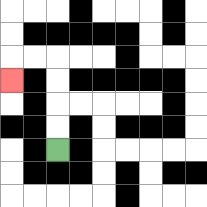{'start': '[2, 6]', 'end': '[0, 3]', 'path_directions': 'U,U,U,U,L,L,D', 'path_coordinates': '[[2, 6], [2, 5], [2, 4], [2, 3], [2, 2], [1, 2], [0, 2], [0, 3]]'}